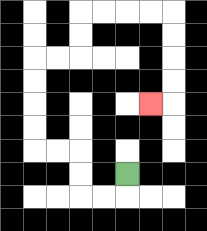{'start': '[5, 7]', 'end': '[6, 4]', 'path_directions': 'D,L,L,U,U,L,L,U,U,U,U,R,R,U,U,R,R,R,R,D,D,D,D,L', 'path_coordinates': '[[5, 7], [5, 8], [4, 8], [3, 8], [3, 7], [3, 6], [2, 6], [1, 6], [1, 5], [1, 4], [1, 3], [1, 2], [2, 2], [3, 2], [3, 1], [3, 0], [4, 0], [5, 0], [6, 0], [7, 0], [7, 1], [7, 2], [7, 3], [7, 4], [6, 4]]'}